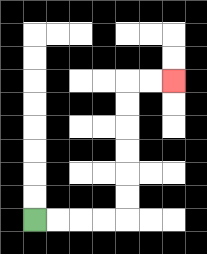{'start': '[1, 9]', 'end': '[7, 3]', 'path_directions': 'R,R,R,R,U,U,U,U,U,U,R,R', 'path_coordinates': '[[1, 9], [2, 9], [3, 9], [4, 9], [5, 9], [5, 8], [5, 7], [5, 6], [5, 5], [5, 4], [5, 3], [6, 3], [7, 3]]'}